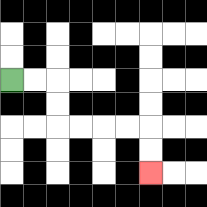{'start': '[0, 3]', 'end': '[6, 7]', 'path_directions': 'R,R,D,D,R,R,R,R,D,D', 'path_coordinates': '[[0, 3], [1, 3], [2, 3], [2, 4], [2, 5], [3, 5], [4, 5], [5, 5], [6, 5], [6, 6], [6, 7]]'}